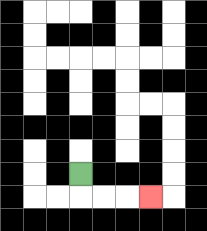{'start': '[3, 7]', 'end': '[6, 8]', 'path_directions': 'D,R,R,R', 'path_coordinates': '[[3, 7], [3, 8], [4, 8], [5, 8], [6, 8]]'}